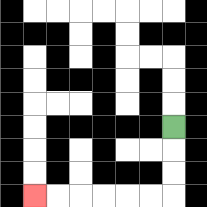{'start': '[7, 5]', 'end': '[1, 8]', 'path_directions': 'D,D,D,L,L,L,L,L,L', 'path_coordinates': '[[7, 5], [7, 6], [7, 7], [7, 8], [6, 8], [5, 8], [4, 8], [3, 8], [2, 8], [1, 8]]'}